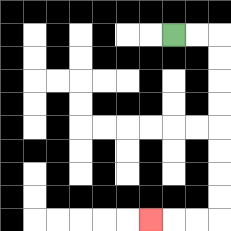{'start': '[7, 1]', 'end': '[6, 9]', 'path_directions': 'R,R,D,D,D,D,D,D,D,D,L,L,L', 'path_coordinates': '[[7, 1], [8, 1], [9, 1], [9, 2], [9, 3], [9, 4], [9, 5], [9, 6], [9, 7], [9, 8], [9, 9], [8, 9], [7, 9], [6, 9]]'}